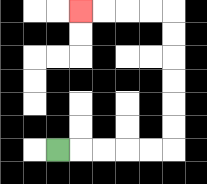{'start': '[2, 6]', 'end': '[3, 0]', 'path_directions': 'R,R,R,R,R,U,U,U,U,U,U,L,L,L,L', 'path_coordinates': '[[2, 6], [3, 6], [4, 6], [5, 6], [6, 6], [7, 6], [7, 5], [7, 4], [7, 3], [7, 2], [7, 1], [7, 0], [6, 0], [5, 0], [4, 0], [3, 0]]'}